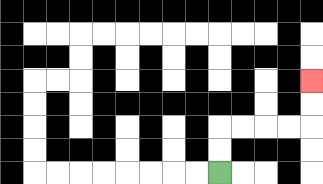{'start': '[9, 7]', 'end': '[13, 3]', 'path_directions': 'U,U,R,R,R,R,U,U', 'path_coordinates': '[[9, 7], [9, 6], [9, 5], [10, 5], [11, 5], [12, 5], [13, 5], [13, 4], [13, 3]]'}